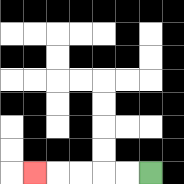{'start': '[6, 7]', 'end': '[1, 7]', 'path_directions': 'L,L,L,L,L', 'path_coordinates': '[[6, 7], [5, 7], [4, 7], [3, 7], [2, 7], [1, 7]]'}